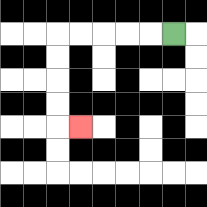{'start': '[7, 1]', 'end': '[3, 5]', 'path_directions': 'L,L,L,L,L,D,D,D,D,R', 'path_coordinates': '[[7, 1], [6, 1], [5, 1], [4, 1], [3, 1], [2, 1], [2, 2], [2, 3], [2, 4], [2, 5], [3, 5]]'}